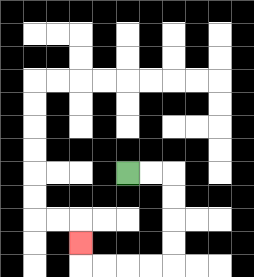{'start': '[5, 7]', 'end': '[3, 10]', 'path_directions': 'R,R,D,D,D,D,L,L,L,L,U', 'path_coordinates': '[[5, 7], [6, 7], [7, 7], [7, 8], [7, 9], [7, 10], [7, 11], [6, 11], [5, 11], [4, 11], [3, 11], [3, 10]]'}